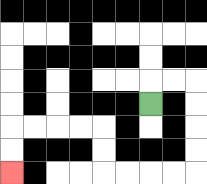{'start': '[6, 4]', 'end': '[0, 7]', 'path_directions': 'U,R,R,D,D,D,D,L,L,L,L,U,U,L,L,L,L,D,D', 'path_coordinates': '[[6, 4], [6, 3], [7, 3], [8, 3], [8, 4], [8, 5], [8, 6], [8, 7], [7, 7], [6, 7], [5, 7], [4, 7], [4, 6], [4, 5], [3, 5], [2, 5], [1, 5], [0, 5], [0, 6], [0, 7]]'}